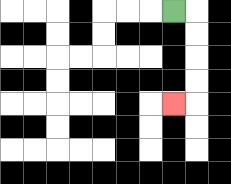{'start': '[7, 0]', 'end': '[7, 4]', 'path_directions': 'R,D,D,D,D,L', 'path_coordinates': '[[7, 0], [8, 0], [8, 1], [8, 2], [8, 3], [8, 4], [7, 4]]'}